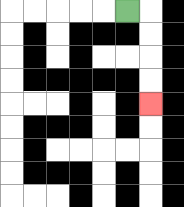{'start': '[5, 0]', 'end': '[6, 4]', 'path_directions': 'R,D,D,D,D', 'path_coordinates': '[[5, 0], [6, 0], [6, 1], [6, 2], [6, 3], [6, 4]]'}